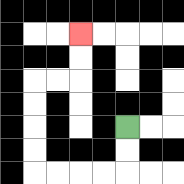{'start': '[5, 5]', 'end': '[3, 1]', 'path_directions': 'D,D,L,L,L,L,U,U,U,U,R,R,U,U', 'path_coordinates': '[[5, 5], [5, 6], [5, 7], [4, 7], [3, 7], [2, 7], [1, 7], [1, 6], [1, 5], [1, 4], [1, 3], [2, 3], [3, 3], [3, 2], [3, 1]]'}